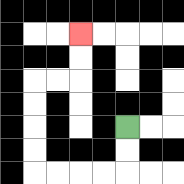{'start': '[5, 5]', 'end': '[3, 1]', 'path_directions': 'D,D,L,L,L,L,U,U,U,U,R,R,U,U', 'path_coordinates': '[[5, 5], [5, 6], [5, 7], [4, 7], [3, 7], [2, 7], [1, 7], [1, 6], [1, 5], [1, 4], [1, 3], [2, 3], [3, 3], [3, 2], [3, 1]]'}